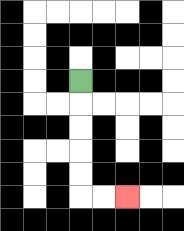{'start': '[3, 3]', 'end': '[5, 8]', 'path_directions': 'D,D,D,D,D,R,R', 'path_coordinates': '[[3, 3], [3, 4], [3, 5], [3, 6], [3, 7], [3, 8], [4, 8], [5, 8]]'}